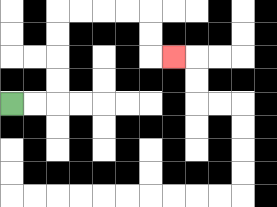{'start': '[0, 4]', 'end': '[7, 2]', 'path_directions': 'R,R,U,U,U,U,R,R,R,R,D,D,R', 'path_coordinates': '[[0, 4], [1, 4], [2, 4], [2, 3], [2, 2], [2, 1], [2, 0], [3, 0], [4, 0], [5, 0], [6, 0], [6, 1], [6, 2], [7, 2]]'}